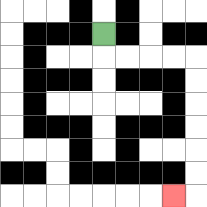{'start': '[4, 1]', 'end': '[7, 8]', 'path_directions': 'D,R,R,R,R,D,D,D,D,D,D,L', 'path_coordinates': '[[4, 1], [4, 2], [5, 2], [6, 2], [7, 2], [8, 2], [8, 3], [8, 4], [8, 5], [8, 6], [8, 7], [8, 8], [7, 8]]'}